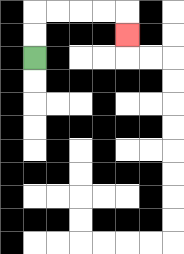{'start': '[1, 2]', 'end': '[5, 1]', 'path_directions': 'U,U,R,R,R,R,D', 'path_coordinates': '[[1, 2], [1, 1], [1, 0], [2, 0], [3, 0], [4, 0], [5, 0], [5, 1]]'}